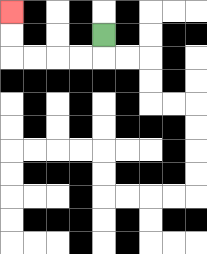{'start': '[4, 1]', 'end': '[0, 0]', 'path_directions': 'D,L,L,L,L,U,U', 'path_coordinates': '[[4, 1], [4, 2], [3, 2], [2, 2], [1, 2], [0, 2], [0, 1], [0, 0]]'}